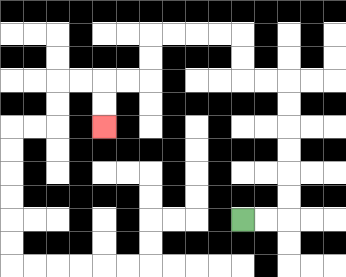{'start': '[10, 9]', 'end': '[4, 5]', 'path_directions': 'R,R,U,U,U,U,U,U,L,L,U,U,L,L,L,L,D,D,L,L,D,D', 'path_coordinates': '[[10, 9], [11, 9], [12, 9], [12, 8], [12, 7], [12, 6], [12, 5], [12, 4], [12, 3], [11, 3], [10, 3], [10, 2], [10, 1], [9, 1], [8, 1], [7, 1], [6, 1], [6, 2], [6, 3], [5, 3], [4, 3], [4, 4], [4, 5]]'}